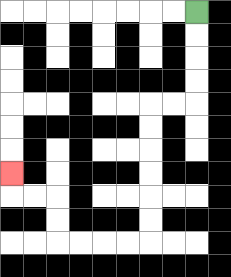{'start': '[8, 0]', 'end': '[0, 7]', 'path_directions': 'D,D,D,D,L,L,D,D,D,D,D,D,L,L,L,L,U,U,L,L,U', 'path_coordinates': '[[8, 0], [8, 1], [8, 2], [8, 3], [8, 4], [7, 4], [6, 4], [6, 5], [6, 6], [6, 7], [6, 8], [6, 9], [6, 10], [5, 10], [4, 10], [3, 10], [2, 10], [2, 9], [2, 8], [1, 8], [0, 8], [0, 7]]'}